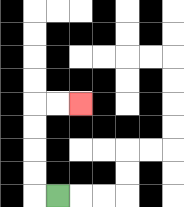{'start': '[2, 8]', 'end': '[3, 4]', 'path_directions': 'L,U,U,U,U,R,R', 'path_coordinates': '[[2, 8], [1, 8], [1, 7], [1, 6], [1, 5], [1, 4], [2, 4], [3, 4]]'}